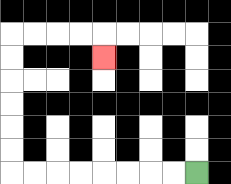{'start': '[8, 7]', 'end': '[4, 2]', 'path_directions': 'L,L,L,L,L,L,L,L,U,U,U,U,U,U,R,R,R,R,D', 'path_coordinates': '[[8, 7], [7, 7], [6, 7], [5, 7], [4, 7], [3, 7], [2, 7], [1, 7], [0, 7], [0, 6], [0, 5], [0, 4], [0, 3], [0, 2], [0, 1], [1, 1], [2, 1], [3, 1], [4, 1], [4, 2]]'}